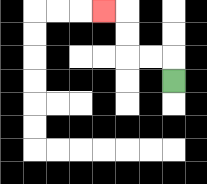{'start': '[7, 3]', 'end': '[4, 0]', 'path_directions': 'U,L,L,U,U,L', 'path_coordinates': '[[7, 3], [7, 2], [6, 2], [5, 2], [5, 1], [5, 0], [4, 0]]'}